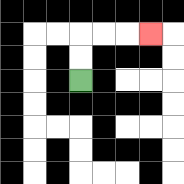{'start': '[3, 3]', 'end': '[6, 1]', 'path_directions': 'U,U,R,R,R', 'path_coordinates': '[[3, 3], [3, 2], [3, 1], [4, 1], [5, 1], [6, 1]]'}